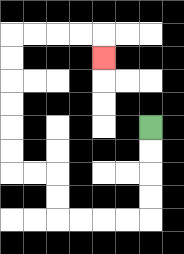{'start': '[6, 5]', 'end': '[4, 2]', 'path_directions': 'D,D,D,D,L,L,L,L,U,U,L,L,U,U,U,U,U,U,R,R,R,R,D', 'path_coordinates': '[[6, 5], [6, 6], [6, 7], [6, 8], [6, 9], [5, 9], [4, 9], [3, 9], [2, 9], [2, 8], [2, 7], [1, 7], [0, 7], [0, 6], [0, 5], [0, 4], [0, 3], [0, 2], [0, 1], [1, 1], [2, 1], [3, 1], [4, 1], [4, 2]]'}